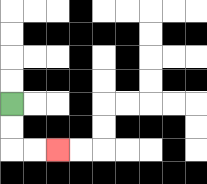{'start': '[0, 4]', 'end': '[2, 6]', 'path_directions': 'D,D,R,R', 'path_coordinates': '[[0, 4], [0, 5], [0, 6], [1, 6], [2, 6]]'}